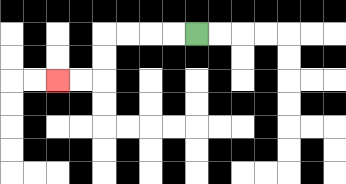{'start': '[8, 1]', 'end': '[2, 3]', 'path_directions': 'L,L,L,L,D,D,L,L', 'path_coordinates': '[[8, 1], [7, 1], [6, 1], [5, 1], [4, 1], [4, 2], [4, 3], [3, 3], [2, 3]]'}